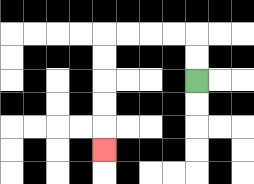{'start': '[8, 3]', 'end': '[4, 6]', 'path_directions': 'U,U,L,L,L,L,D,D,D,D,D', 'path_coordinates': '[[8, 3], [8, 2], [8, 1], [7, 1], [6, 1], [5, 1], [4, 1], [4, 2], [4, 3], [4, 4], [4, 5], [4, 6]]'}